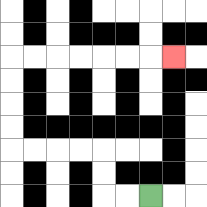{'start': '[6, 8]', 'end': '[7, 2]', 'path_directions': 'L,L,U,U,L,L,L,L,U,U,U,U,R,R,R,R,R,R,R', 'path_coordinates': '[[6, 8], [5, 8], [4, 8], [4, 7], [4, 6], [3, 6], [2, 6], [1, 6], [0, 6], [0, 5], [0, 4], [0, 3], [0, 2], [1, 2], [2, 2], [3, 2], [4, 2], [5, 2], [6, 2], [7, 2]]'}